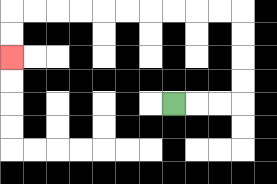{'start': '[7, 4]', 'end': '[0, 2]', 'path_directions': 'R,R,R,U,U,U,U,L,L,L,L,L,L,L,L,L,L,D,D', 'path_coordinates': '[[7, 4], [8, 4], [9, 4], [10, 4], [10, 3], [10, 2], [10, 1], [10, 0], [9, 0], [8, 0], [7, 0], [6, 0], [5, 0], [4, 0], [3, 0], [2, 0], [1, 0], [0, 0], [0, 1], [0, 2]]'}